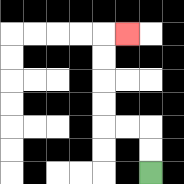{'start': '[6, 7]', 'end': '[5, 1]', 'path_directions': 'U,U,L,L,U,U,U,U,R', 'path_coordinates': '[[6, 7], [6, 6], [6, 5], [5, 5], [4, 5], [4, 4], [4, 3], [4, 2], [4, 1], [5, 1]]'}